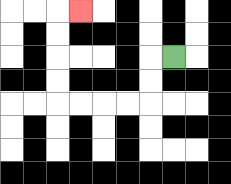{'start': '[7, 2]', 'end': '[3, 0]', 'path_directions': 'L,D,D,L,L,L,L,U,U,U,U,R', 'path_coordinates': '[[7, 2], [6, 2], [6, 3], [6, 4], [5, 4], [4, 4], [3, 4], [2, 4], [2, 3], [2, 2], [2, 1], [2, 0], [3, 0]]'}